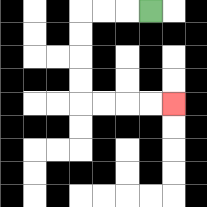{'start': '[6, 0]', 'end': '[7, 4]', 'path_directions': 'L,L,L,D,D,D,D,R,R,R,R', 'path_coordinates': '[[6, 0], [5, 0], [4, 0], [3, 0], [3, 1], [3, 2], [3, 3], [3, 4], [4, 4], [5, 4], [6, 4], [7, 4]]'}